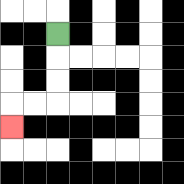{'start': '[2, 1]', 'end': '[0, 5]', 'path_directions': 'D,D,D,L,L,D', 'path_coordinates': '[[2, 1], [2, 2], [2, 3], [2, 4], [1, 4], [0, 4], [0, 5]]'}